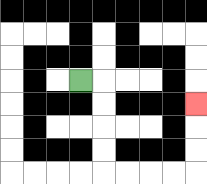{'start': '[3, 3]', 'end': '[8, 4]', 'path_directions': 'R,D,D,D,D,R,R,R,R,U,U,U', 'path_coordinates': '[[3, 3], [4, 3], [4, 4], [4, 5], [4, 6], [4, 7], [5, 7], [6, 7], [7, 7], [8, 7], [8, 6], [8, 5], [8, 4]]'}